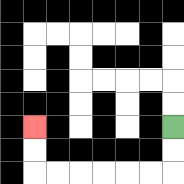{'start': '[7, 5]', 'end': '[1, 5]', 'path_directions': 'D,D,L,L,L,L,L,L,U,U', 'path_coordinates': '[[7, 5], [7, 6], [7, 7], [6, 7], [5, 7], [4, 7], [3, 7], [2, 7], [1, 7], [1, 6], [1, 5]]'}